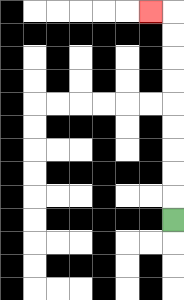{'start': '[7, 9]', 'end': '[6, 0]', 'path_directions': 'U,U,U,U,U,U,U,U,U,L', 'path_coordinates': '[[7, 9], [7, 8], [7, 7], [7, 6], [7, 5], [7, 4], [7, 3], [7, 2], [7, 1], [7, 0], [6, 0]]'}